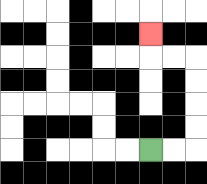{'start': '[6, 6]', 'end': '[6, 1]', 'path_directions': 'R,R,U,U,U,U,L,L,U', 'path_coordinates': '[[6, 6], [7, 6], [8, 6], [8, 5], [8, 4], [8, 3], [8, 2], [7, 2], [6, 2], [6, 1]]'}